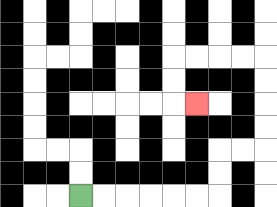{'start': '[3, 8]', 'end': '[8, 4]', 'path_directions': 'R,R,R,R,R,R,U,U,R,R,U,U,U,U,L,L,L,L,D,D,R', 'path_coordinates': '[[3, 8], [4, 8], [5, 8], [6, 8], [7, 8], [8, 8], [9, 8], [9, 7], [9, 6], [10, 6], [11, 6], [11, 5], [11, 4], [11, 3], [11, 2], [10, 2], [9, 2], [8, 2], [7, 2], [7, 3], [7, 4], [8, 4]]'}